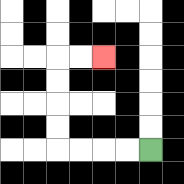{'start': '[6, 6]', 'end': '[4, 2]', 'path_directions': 'L,L,L,L,U,U,U,U,R,R', 'path_coordinates': '[[6, 6], [5, 6], [4, 6], [3, 6], [2, 6], [2, 5], [2, 4], [2, 3], [2, 2], [3, 2], [4, 2]]'}